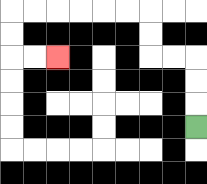{'start': '[8, 5]', 'end': '[2, 2]', 'path_directions': 'U,U,U,L,L,U,U,L,L,L,L,L,L,D,D,R,R', 'path_coordinates': '[[8, 5], [8, 4], [8, 3], [8, 2], [7, 2], [6, 2], [6, 1], [6, 0], [5, 0], [4, 0], [3, 0], [2, 0], [1, 0], [0, 0], [0, 1], [0, 2], [1, 2], [2, 2]]'}